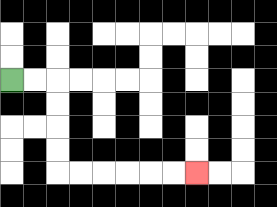{'start': '[0, 3]', 'end': '[8, 7]', 'path_directions': 'R,R,D,D,D,D,R,R,R,R,R,R', 'path_coordinates': '[[0, 3], [1, 3], [2, 3], [2, 4], [2, 5], [2, 6], [2, 7], [3, 7], [4, 7], [5, 7], [6, 7], [7, 7], [8, 7]]'}